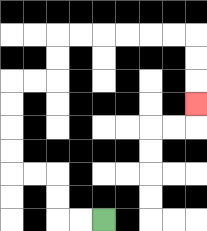{'start': '[4, 9]', 'end': '[8, 4]', 'path_directions': 'L,L,U,U,L,L,U,U,U,U,R,R,U,U,R,R,R,R,R,R,D,D,D', 'path_coordinates': '[[4, 9], [3, 9], [2, 9], [2, 8], [2, 7], [1, 7], [0, 7], [0, 6], [0, 5], [0, 4], [0, 3], [1, 3], [2, 3], [2, 2], [2, 1], [3, 1], [4, 1], [5, 1], [6, 1], [7, 1], [8, 1], [8, 2], [8, 3], [8, 4]]'}